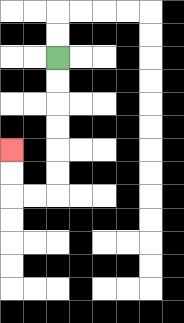{'start': '[2, 2]', 'end': '[0, 6]', 'path_directions': 'D,D,D,D,D,D,L,L,U,U', 'path_coordinates': '[[2, 2], [2, 3], [2, 4], [2, 5], [2, 6], [2, 7], [2, 8], [1, 8], [0, 8], [0, 7], [0, 6]]'}